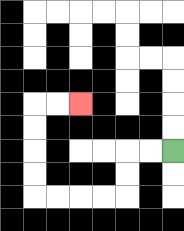{'start': '[7, 6]', 'end': '[3, 4]', 'path_directions': 'L,L,D,D,L,L,L,L,U,U,U,U,R,R', 'path_coordinates': '[[7, 6], [6, 6], [5, 6], [5, 7], [5, 8], [4, 8], [3, 8], [2, 8], [1, 8], [1, 7], [1, 6], [1, 5], [1, 4], [2, 4], [3, 4]]'}